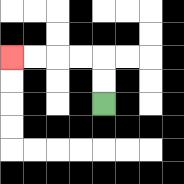{'start': '[4, 4]', 'end': '[0, 2]', 'path_directions': 'U,U,L,L,L,L', 'path_coordinates': '[[4, 4], [4, 3], [4, 2], [3, 2], [2, 2], [1, 2], [0, 2]]'}